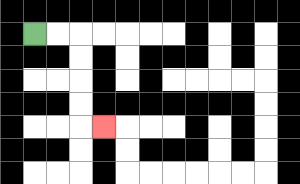{'start': '[1, 1]', 'end': '[4, 5]', 'path_directions': 'R,R,D,D,D,D,R', 'path_coordinates': '[[1, 1], [2, 1], [3, 1], [3, 2], [3, 3], [3, 4], [3, 5], [4, 5]]'}